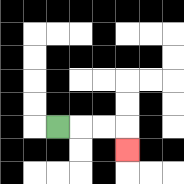{'start': '[2, 5]', 'end': '[5, 6]', 'path_directions': 'R,R,R,D', 'path_coordinates': '[[2, 5], [3, 5], [4, 5], [5, 5], [5, 6]]'}